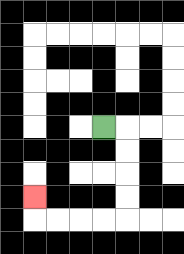{'start': '[4, 5]', 'end': '[1, 8]', 'path_directions': 'R,D,D,D,D,L,L,L,L,U', 'path_coordinates': '[[4, 5], [5, 5], [5, 6], [5, 7], [5, 8], [5, 9], [4, 9], [3, 9], [2, 9], [1, 9], [1, 8]]'}